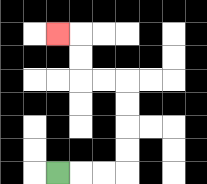{'start': '[2, 7]', 'end': '[2, 1]', 'path_directions': 'R,R,R,U,U,U,U,L,L,U,U,L', 'path_coordinates': '[[2, 7], [3, 7], [4, 7], [5, 7], [5, 6], [5, 5], [5, 4], [5, 3], [4, 3], [3, 3], [3, 2], [3, 1], [2, 1]]'}